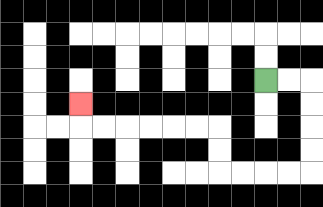{'start': '[11, 3]', 'end': '[3, 4]', 'path_directions': 'R,R,D,D,D,D,L,L,L,L,U,U,L,L,L,L,L,L,U', 'path_coordinates': '[[11, 3], [12, 3], [13, 3], [13, 4], [13, 5], [13, 6], [13, 7], [12, 7], [11, 7], [10, 7], [9, 7], [9, 6], [9, 5], [8, 5], [7, 5], [6, 5], [5, 5], [4, 5], [3, 5], [3, 4]]'}